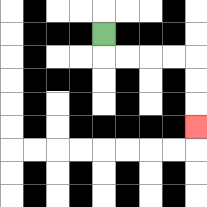{'start': '[4, 1]', 'end': '[8, 5]', 'path_directions': 'D,R,R,R,R,D,D,D', 'path_coordinates': '[[4, 1], [4, 2], [5, 2], [6, 2], [7, 2], [8, 2], [8, 3], [8, 4], [8, 5]]'}